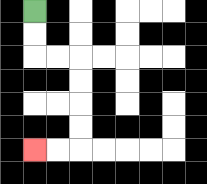{'start': '[1, 0]', 'end': '[1, 6]', 'path_directions': 'D,D,R,R,D,D,D,D,L,L', 'path_coordinates': '[[1, 0], [1, 1], [1, 2], [2, 2], [3, 2], [3, 3], [3, 4], [3, 5], [3, 6], [2, 6], [1, 6]]'}